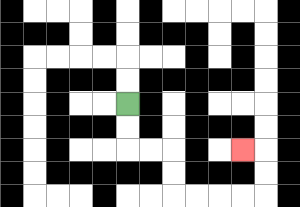{'start': '[5, 4]', 'end': '[10, 6]', 'path_directions': 'D,D,R,R,D,D,R,R,R,R,U,U,L', 'path_coordinates': '[[5, 4], [5, 5], [5, 6], [6, 6], [7, 6], [7, 7], [7, 8], [8, 8], [9, 8], [10, 8], [11, 8], [11, 7], [11, 6], [10, 6]]'}